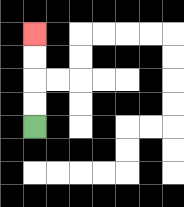{'start': '[1, 5]', 'end': '[1, 1]', 'path_directions': 'U,U,U,U', 'path_coordinates': '[[1, 5], [1, 4], [1, 3], [1, 2], [1, 1]]'}